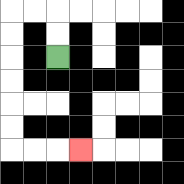{'start': '[2, 2]', 'end': '[3, 6]', 'path_directions': 'U,U,L,L,D,D,D,D,D,D,R,R,R', 'path_coordinates': '[[2, 2], [2, 1], [2, 0], [1, 0], [0, 0], [0, 1], [0, 2], [0, 3], [0, 4], [0, 5], [0, 6], [1, 6], [2, 6], [3, 6]]'}